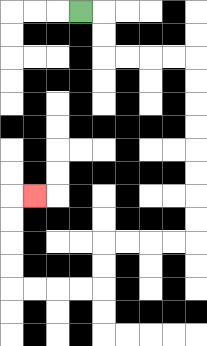{'start': '[3, 0]', 'end': '[1, 8]', 'path_directions': 'R,D,D,R,R,R,R,D,D,D,D,D,D,D,D,L,L,L,L,D,D,L,L,L,L,U,U,U,U,R', 'path_coordinates': '[[3, 0], [4, 0], [4, 1], [4, 2], [5, 2], [6, 2], [7, 2], [8, 2], [8, 3], [8, 4], [8, 5], [8, 6], [8, 7], [8, 8], [8, 9], [8, 10], [7, 10], [6, 10], [5, 10], [4, 10], [4, 11], [4, 12], [3, 12], [2, 12], [1, 12], [0, 12], [0, 11], [0, 10], [0, 9], [0, 8], [1, 8]]'}